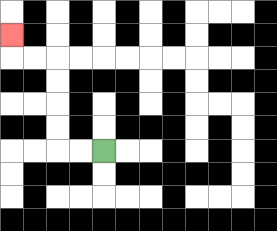{'start': '[4, 6]', 'end': '[0, 1]', 'path_directions': 'L,L,U,U,U,U,L,L,U', 'path_coordinates': '[[4, 6], [3, 6], [2, 6], [2, 5], [2, 4], [2, 3], [2, 2], [1, 2], [0, 2], [0, 1]]'}